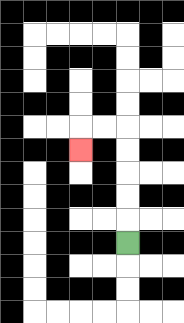{'start': '[5, 10]', 'end': '[3, 6]', 'path_directions': 'U,U,U,U,U,L,L,D', 'path_coordinates': '[[5, 10], [5, 9], [5, 8], [5, 7], [5, 6], [5, 5], [4, 5], [3, 5], [3, 6]]'}